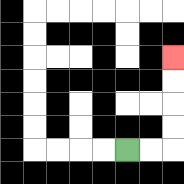{'start': '[5, 6]', 'end': '[7, 2]', 'path_directions': 'R,R,U,U,U,U', 'path_coordinates': '[[5, 6], [6, 6], [7, 6], [7, 5], [7, 4], [7, 3], [7, 2]]'}